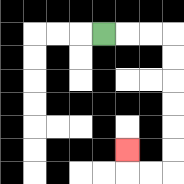{'start': '[4, 1]', 'end': '[5, 6]', 'path_directions': 'R,R,R,D,D,D,D,D,D,L,L,U', 'path_coordinates': '[[4, 1], [5, 1], [6, 1], [7, 1], [7, 2], [7, 3], [7, 4], [7, 5], [7, 6], [7, 7], [6, 7], [5, 7], [5, 6]]'}